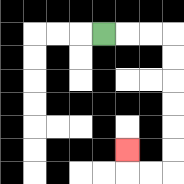{'start': '[4, 1]', 'end': '[5, 6]', 'path_directions': 'R,R,R,D,D,D,D,D,D,L,L,U', 'path_coordinates': '[[4, 1], [5, 1], [6, 1], [7, 1], [7, 2], [7, 3], [7, 4], [7, 5], [7, 6], [7, 7], [6, 7], [5, 7], [5, 6]]'}